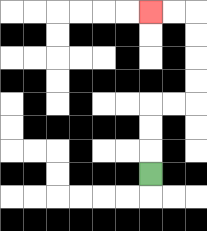{'start': '[6, 7]', 'end': '[6, 0]', 'path_directions': 'U,U,U,R,R,U,U,U,U,L,L', 'path_coordinates': '[[6, 7], [6, 6], [6, 5], [6, 4], [7, 4], [8, 4], [8, 3], [8, 2], [8, 1], [8, 0], [7, 0], [6, 0]]'}